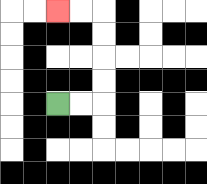{'start': '[2, 4]', 'end': '[2, 0]', 'path_directions': 'R,R,U,U,U,U,L,L', 'path_coordinates': '[[2, 4], [3, 4], [4, 4], [4, 3], [4, 2], [4, 1], [4, 0], [3, 0], [2, 0]]'}